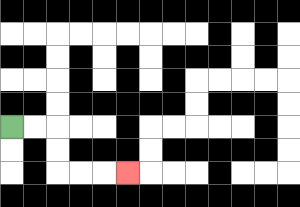{'start': '[0, 5]', 'end': '[5, 7]', 'path_directions': 'R,R,D,D,R,R,R', 'path_coordinates': '[[0, 5], [1, 5], [2, 5], [2, 6], [2, 7], [3, 7], [4, 7], [5, 7]]'}